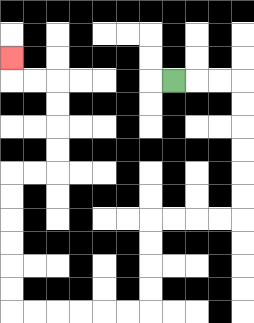{'start': '[7, 3]', 'end': '[0, 2]', 'path_directions': 'R,R,R,D,D,D,D,D,D,L,L,L,L,D,D,D,D,L,L,L,L,L,L,U,U,U,U,U,U,R,R,U,U,U,U,L,L,U', 'path_coordinates': '[[7, 3], [8, 3], [9, 3], [10, 3], [10, 4], [10, 5], [10, 6], [10, 7], [10, 8], [10, 9], [9, 9], [8, 9], [7, 9], [6, 9], [6, 10], [6, 11], [6, 12], [6, 13], [5, 13], [4, 13], [3, 13], [2, 13], [1, 13], [0, 13], [0, 12], [0, 11], [0, 10], [0, 9], [0, 8], [0, 7], [1, 7], [2, 7], [2, 6], [2, 5], [2, 4], [2, 3], [1, 3], [0, 3], [0, 2]]'}